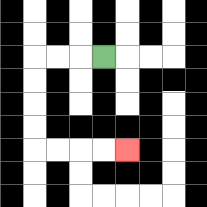{'start': '[4, 2]', 'end': '[5, 6]', 'path_directions': 'L,L,L,D,D,D,D,R,R,R,R', 'path_coordinates': '[[4, 2], [3, 2], [2, 2], [1, 2], [1, 3], [1, 4], [1, 5], [1, 6], [2, 6], [3, 6], [4, 6], [5, 6]]'}